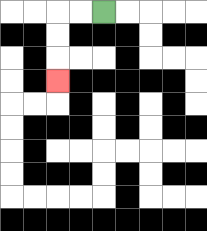{'start': '[4, 0]', 'end': '[2, 3]', 'path_directions': 'L,L,D,D,D', 'path_coordinates': '[[4, 0], [3, 0], [2, 0], [2, 1], [2, 2], [2, 3]]'}